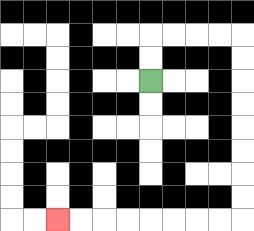{'start': '[6, 3]', 'end': '[2, 9]', 'path_directions': 'U,U,R,R,R,R,D,D,D,D,D,D,D,D,L,L,L,L,L,L,L,L', 'path_coordinates': '[[6, 3], [6, 2], [6, 1], [7, 1], [8, 1], [9, 1], [10, 1], [10, 2], [10, 3], [10, 4], [10, 5], [10, 6], [10, 7], [10, 8], [10, 9], [9, 9], [8, 9], [7, 9], [6, 9], [5, 9], [4, 9], [3, 9], [2, 9]]'}